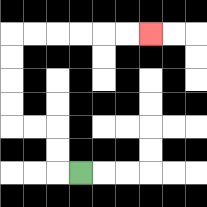{'start': '[3, 7]', 'end': '[6, 1]', 'path_directions': 'L,U,U,L,L,U,U,U,U,R,R,R,R,R,R', 'path_coordinates': '[[3, 7], [2, 7], [2, 6], [2, 5], [1, 5], [0, 5], [0, 4], [0, 3], [0, 2], [0, 1], [1, 1], [2, 1], [3, 1], [4, 1], [5, 1], [6, 1]]'}